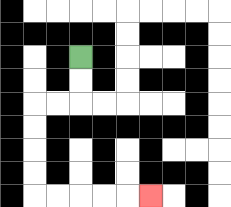{'start': '[3, 2]', 'end': '[6, 8]', 'path_directions': 'D,D,L,L,D,D,D,D,R,R,R,R,R', 'path_coordinates': '[[3, 2], [3, 3], [3, 4], [2, 4], [1, 4], [1, 5], [1, 6], [1, 7], [1, 8], [2, 8], [3, 8], [4, 8], [5, 8], [6, 8]]'}